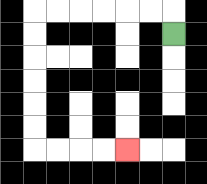{'start': '[7, 1]', 'end': '[5, 6]', 'path_directions': 'U,L,L,L,L,L,L,D,D,D,D,D,D,R,R,R,R', 'path_coordinates': '[[7, 1], [7, 0], [6, 0], [5, 0], [4, 0], [3, 0], [2, 0], [1, 0], [1, 1], [1, 2], [1, 3], [1, 4], [1, 5], [1, 6], [2, 6], [3, 6], [4, 6], [5, 6]]'}